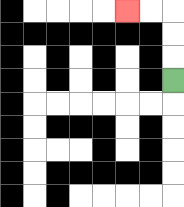{'start': '[7, 3]', 'end': '[5, 0]', 'path_directions': 'U,U,U,L,L', 'path_coordinates': '[[7, 3], [7, 2], [7, 1], [7, 0], [6, 0], [5, 0]]'}